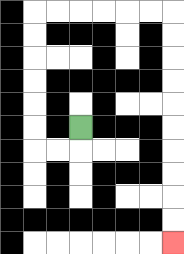{'start': '[3, 5]', 'end': '[7, 10]', 'path_directions': 'D,L,L,U,U,U,U,U,U,R,R,R,R,R,R,D,D,D,D,D,D,D,D,D,D', 'path_coordinates': '[[3, 5], [3, 6], [2, 6], [1, 6], [1, 5], [1, 4], [1, 3], [1, 2], [1, 1], [1, 0], [2, 0], [3, 0], [4, 0], [5, 0], [6, 0], [7, 0], [7, 1], [7, 2], [7, 3], [7, 4], [7, 5], [7, 6], [7, 7], [7, 8], [7, 9], [7, 10]]'}